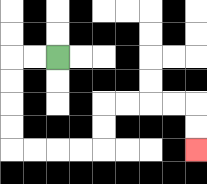{'start': '[2, 2]', 'end': '[8, 6]', 'path_directions': 'L,L,D,D,D,D,R,R,R,R,U,U,R,R,R,R,D,D', 'path_coordinates': '[[2, 2], [1, 2], [0, 2], [0, 3], [0, 4], [0, 5], [0, 6], [1, 6], [2, 6], [3, 6], [4, 6], [4, 5], [4, 4], [5, 4], [6, 4], [7, 4], [8, 4], [8, 5], [8, 6]]'}